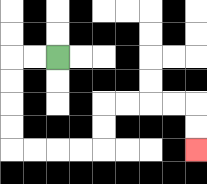{'start': '[2, 2]', 'end': '[8, 6]', 'path_directions': 'L,L,D,D,D,D,R,R,R,R,U,U,R,R,R,R,D,D', 'path_coordinates': '[[2, 2], [1, 2], [0, 2], [0, 3], [0, 4], [0, 5], [0, 6], [1, 6], [2, 6], [3, 6], [4, 6], [4, 5], [4, 4], [5, 4], [6, 4], [7, 4], [8, 4], [8, 5], [8, 6]]'}